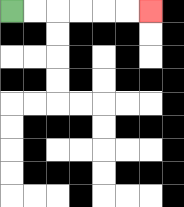{'start': '[0, 0]', 'end': '[6, 0]', 'path_directions': 'R,R,R,R,R,R', 'path_coordinates': '[[0, 0], [1, 0], [2, 0], [3, 0], [4, 0], [5, 0], [6, 0]]'}